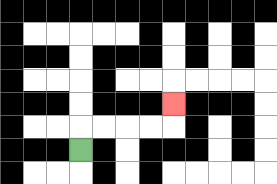{'start': '[3, 6]', 'end': '[7, 4]', 'path_directions': 'U,R,R,R,R,U', 'path_coordinates': '[[3, 6], [3, 5], [4, 5], [5, 5], [6, 5], [7, 5], [7, 4]]'}